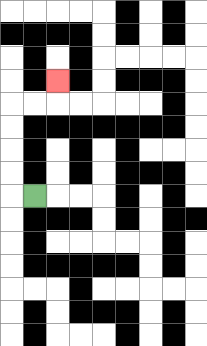{'start': '[1, 8]', 'end': '[2, 3]', 'path_directions': 'L,U,U,U,U,R,R,U', 'path_coordinates': '[[1, 8], [0, 8], [0, 7], [0, 6], [0, 5], [0, 4], [1, 4], [2, 4], [2, 3]]'}